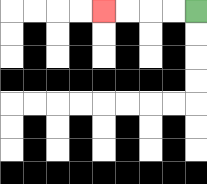{'start': '[8, 0]', 'end': '[4, 0]', 'path_directions': 'L,L,L,L', 'path_coordinates': '[[8, 0], [7, 0], [6, 0], [5, 0], [4, 0]]'}